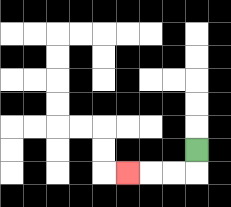{'start': '[8, 6]', 'end': '[5, 7]', 'path_directions': 'D,L,L,L', 'path_coordinates': '[[8, 6], [8, 7], [7, 7], [6, 7], [5, 7]]'}